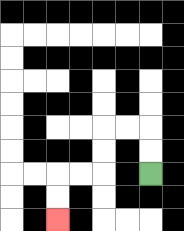{'start': '[6, 7]', 'end': '[2, 9]', 'path_directions': 'U,U,L,L,D,D,L,L,D,D', 'path_coordinates': '[[6, 7], [6, 6], [6, 5], [5, 5], [4, 5], [4, 6], [4, 7], [3, 7], [2, 7], [2, 8], [2, 9]]'}